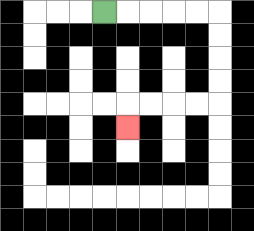{'start': '[4, 0]', 'end': '[5, 5]', 'path_directions': 'R,R,R,R,R,D,D,D,D,L,L,L,L,D', 'path_coordinates': '[[4, 0], [5, 0], [6, 0], [7, 0], [8, 0], [9, 0], [9, 1], [9, 2], [9, 3], [9, 4], [8, 4], [7, 4], [6, 4], [5, 4], [5, 5]]'}